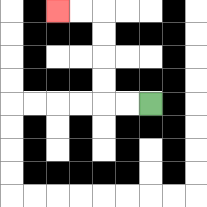{'start': '[6, 4]', 'end': '[2, 0]', 'path_directions': 'L,L,U,U,U,U,L,L', 'path_coordinates': '[[6, 4], [5, 4], [4, 4], [4, 3], [4, 2], [4, 1], [4, 0], [3, 0], [2, 0]]'}